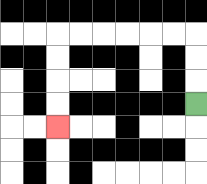{'start': '[8, 4]', 'end': '[2, 5]', 'path_directions': 'U,U,U,L,L,L,L,L,L,D,D,D,D', 'path_coordinates': '[[8, 4], [8, 3], [8, 2], [8, 1], [7, 1], [6, 1], [5, 1], [4, 1], [3, 1], [2, 1], [2, 2], [2, 3], [2, 4], [2, 5]]'}